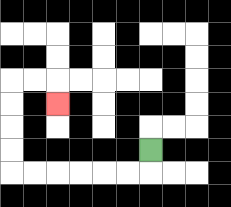{'start': '[6, 6]', 'end': '[2, 4]', 'path_directions': 'D,L,L,L,L,L,L,U,U,U,U,R,R,D', 'path_coordinates': '[[6, 6], [6, 7], [5, 7], [4, 7], [3, 7], [2, 7], [1, 7], [0, 7], [0, 6], [0, 5], [0, 4], [0, 3], [1, 3], [2, 3], [2, 4]]'}